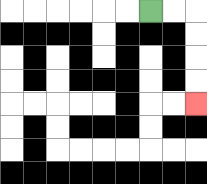{'start': '[6, 0]', 'end': '[8, 4]', 'path_directions': 'R,R,D,D,D,D', 'path_coordinates': '[[6, 0], [7, 0], [8, 0], [8, 1], [8, 2], [8, 3], [8, 4]]'}